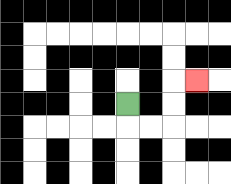{'start': '[5, 4]', 'end': '[8, 3]', 'path_directions': 'D,R,R,U,U,R', 'path_coordinates': '[[5, 4], [5, 5], [6, 5], [7, 5], [7, 4], [7, 3], [8, 3]]'}